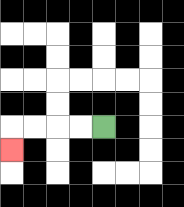{'start': '[4, 5]', 'end': '[0, 6]', 'path_directions': 'L,L,L,L,D', 'path_coordinates': '[[4, 5], [3, 5], [2, 5], [1, 5], [0, 5], [0, 6]]'}